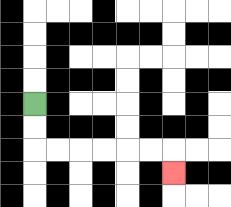{'start': '[1, 4]', 'end': '[7, 7]', 'path_directions': 'D,D,R,R,R,R,R,R,D', 'path_coordinates': '[[1, 4], [1, 5], [1, 6], [2, 6], [3, 6], [4, 6], [5, 6], [6, 6], [7, 6], [7, 7]]'}